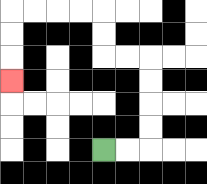{'start': '[4, 6]', 'end': '[0, 3]', 'path_directions': 'R,R,U,U,U,U,L,L,U,U,L,L,L,L,D,D,D', 'path_coordinates': '[[4, 6], [5, 6], [6, 6], [6, 5], [6, 4], [6, 3], [6, 2], [5, 2], [4, 2], [4, 1], [4, 0], [3, 0], [2, 0], [1, 0], [0, 0], [0, 1], [0, 2], [0, 3]]'}